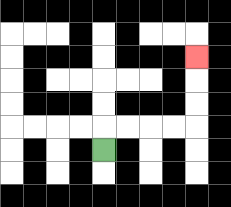{'start': '[4, 6]', 'end': '[8, 2]', 'path_directions': 'U,R,R,R,R,U,U,U', 'path_coordinates': '[[4, 6], [4, 5], [5, 5], [6, 5], [7, 5], [8, 5], [8, 4], [8, 3], [8, 2]]'}